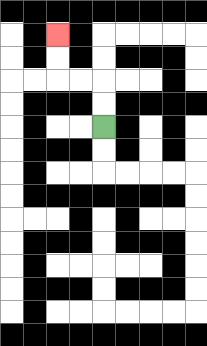{'start': '[4, 5]', 'end': '[2, 1]', 'path_directions': 'U,U,L,L,U,U', 'path_coordinates': '[[4, 5], [4, 4], [4, 3], [3, 3], [2, 3], [2, 2], [2, 1]]'}